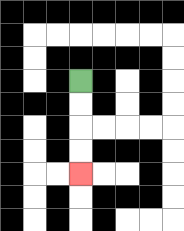{'start': '[3, 3]', 'end': '[3, 7]', 'path_directions': 'D,D,D,D', 'path_coordinates': '[[3, 3], [3, 4], [3, 5], [3, 6], [3, 7]]'}